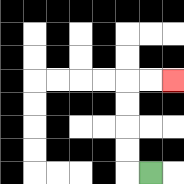{'start': '[6, 7]', 'end': '[7, 3]', 'path_directions': 'L,U,U,U,U,R,R', 'path_coordinates': '[[6, 7], [5, 7], [5, 6], [5, 5], [5, 4], [5, 3], [6, 3], [7, 3]]'}